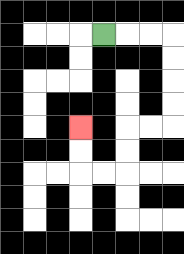{'start': '[4, 1]', 'end': '[3, 5]', 'path_directions': 'R,R,R,D,D,D,D,L,L,D,D,L,L,U,U', 'path_coordinates': '[[4, 1], [5, 1], [6, 1], [7, 1], [7, 2], [7, 3], [7, 4], [7, 5], [6, 5], [5, 5], [5, 6], [5, 7], [4, 7], [3, 7], [3, 6], [3, 5]]'}